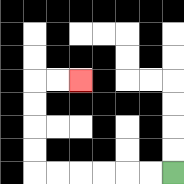{'start': '[7, 7]', 'end': '[3, 3]', 'path_directions': 'L,L,L,L,L,L,U,U,U,U,R,R', 'path_coordinates': '[[7, 7], [6, 7], [5, 7], [4, 7], [3, 7], [2, 7], [1, 7], [1, 6], [1, 5], [1, 4], [1, 3], [2, 3], [3, 3]]'}